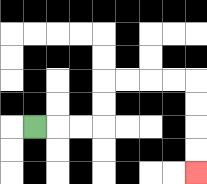{'start': '[1, 5]', 'end': '[8, 7]', 'path_directions': 'R,R,R,U,U,R,R,R,R,D,D,D,D', 'path_coordinates': '[[1, 5], [2, 5], [3, 5], [4, 5], [4, 4], [4, 3], [5, 3], [6, 3], [7, 3], [8, 3], [8, 4], [8, 5], [8, 6], [8, 7]]'}